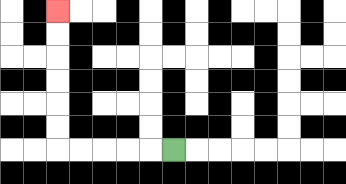{'start': '[7, 6]', 'end': '[2, 0]', 'path_directions': 'L,L,L,L,L,U,U,U,U,U,U', 'path_coordinates': '[[7, 6], [6, 6], [5, 6], [4, 6], [3, 6], [2, 6], [2, 5], [2, 4], [2, 3], [2, 2], [2, 1], [2, 0]]'}